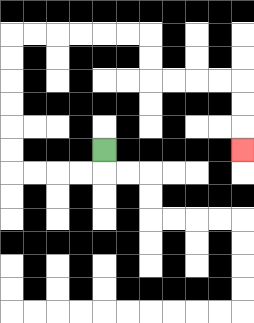{'start': '[4, 6]', 'end': '[10, 6]', 'path_directions': 'D,L,L,L,L,U,U,U,U,U,U,R,R,R,R,R,R,D,D,R,R,R,R,D,D,D', 'path_coordinates': '[[4, 6], [4, 7], [3, 7], [2, 7], [1, 7], [0, 7], [0, 6], [0, 5], [0, 4], [0, 3], [0, 2], [0, 1], [1, 1], [2, 1], [3, 1], [4, 1], [5, 1], [6, 1], [6, 2], [6, 3], [7, 3], [8, 3], [9, 3], [10, 3], [10, 4], [10, 5], [10, 6]]'}